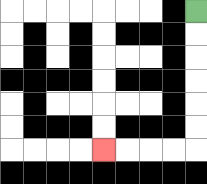{'start': '[8, 0]', 'end': '[4, 6]', 'path_directions': 'D,D,D,D,D,D,L,L,L,L', 'path_coordinates': '[[8, 0], [8, 1], [8, 2], [8, 3], [8, 4], [8, 5], [8, 6], [7, 6], [6, 6], [5, 6], [4, 6]]'}